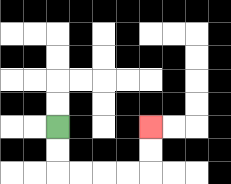{'start': '[2, 5]', 'end': '[6, 5]', 'path_directions': 'D,D,R,R,R,R,U,U', 'path_coordinates': '[[2, 5], [2, 6], [2, 7], [3, 7], [4, 7], [5, 7], [6, 7], [6, 6], [6, 5]]'}